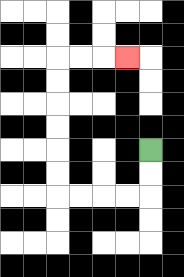{'start': '[6, 6]', 'end': '[5, 2]', 'path_directions': 'D,D,L,L,L,L,U,U,U,U,U,U,R,R,R', 'path_coordinates': '[[6, 6], [6, 7], [6, 8], [5, 8], [4, 8], [3, 8], [2, 8], [2, 7], [2, 6], [2, 5], [2, 4], [2, 3], [2, 2], [3, 2], [4, 2], [5, 2]]'}